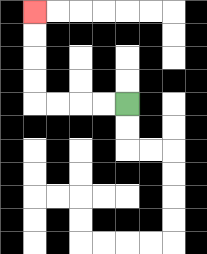{'start': '[5, 4]', 'end': '[1, 0]', 'path_directions': 'L,L,L,L,U,U,U,U', 'path_coordinates': '[[5, 4], [4, 4], [3, 4], [2, 4], [1, 4], [1, 3], [1, 2], [1, 1], [1, 0]]'}